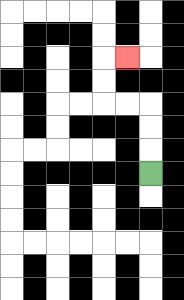{'start': '[6, 7]', 'end': '[5, 2]', 'path_directions': 'U,U,U,L,L,U,U,R', 'path_coordinates': '[[6, 7], [6, 6], [6, 5], [6, 4], [5, 4], [4, 4], [4, 3], [4, 2], [5, 2]]'}